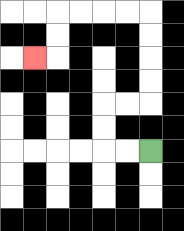{'start': '[6, 6]', 'end': '[1, 2]', 'path_directions': 'L,L,U,U,R,R,U,U,U,U,L,L,L,L,D,D,L', 'path_coordinates': '[[6, 6], [5, 6], [4, 6], [4, 5], [4, 4], [5, 4], [6, 4], [6, 3], [6, 2], [6, 1], [6, 0], [5, 0], [4, 0], [3, 0], [2, 0], [2, 1], [2, 2], [1, 2]]'}